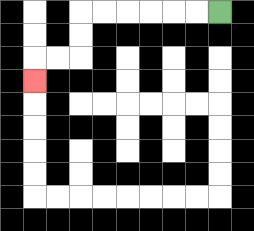{'start': '[9, 0]', 'end': '[1, 3]', 'path_directions': 'L,L,L,L,L,L,D,D,L,L,D', 'path_coordinates': '[[9, 0], [8, 0], [7, 0], [6, 0], [5, 0], [4, 0], [3, 0], [3, 1], [3, 2], [2, 2], [1, 2], [1, 3]]'}